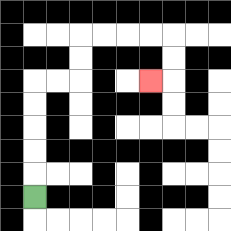{'start': '[1, 8]', 'end': '[6, 3]', 'path_directions': 'U,U,U,U,U,R,R,U,U,R,R,R,R,D,D,L', 'path_coordinates': '[[1, 8], [1, 7], [1, 6], [1, 5], [1, 4], [1, 3], [2, 3], [3, 3], [3, 2], [3, 1], [4, 1], [5, 1], [6, 1], [7, 1], [7, 2], [7, 3], [6, 3]]'}